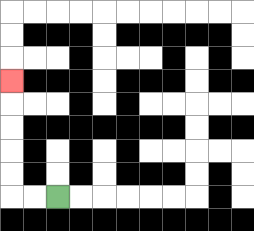{'start': '[2, 8]', 'end': '[0, 3]', 'path_directions': 'L,L,U,U,U,U,U', 'path_coordinates': '[[2, 8], [1, 8], [0, 8], [0, 7], [0, 6], [0, 5], [0, 4], [0, 3]]'}